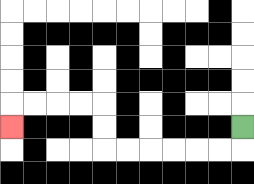{'start': '[10, 5]', 'end': '[0, 5]', 'path_directions': 'D,L,L,L,L,L,L,U,U,L,L,L,L,D', 'path_coordinates': '[[10, 5], [10, 6], [9, 6], [8, 6], [7, 6], [6, 6], [5, 6], [4, 6], [4, 5], [4, 4], [3, 4], [2, 4], [1, 4], [0, 4], [0, 5]]'}